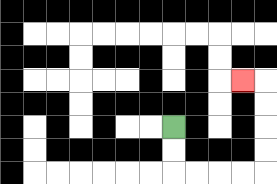{'start': '[7, 5]', 'end': '[10, 3]', 'path_directions': 'D,D,R,R,R,R,U,U,U,U,L', 'path_coordinates': '[[7, 5], [7, 6], [7, 7], [8, 7], [9, 7], [10, 7], [11, 7], [11, 6], [11, 5], [11, 4], [11, 3], [10, 3]]'}